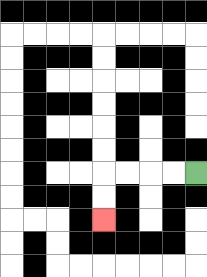{'start': '[8, 7]', 'end': '[4, 9]', 'path_directions': 'L,L,L,L,D,D', 'path_coordinates': '[[8, 7], [7, 7], [6, 7], [5, 7], [4, 7], [4, 8], [4, 9]]'}